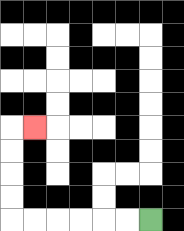{'start': '[6, 9]', 'end': '[1, 5]', 'path_directions': 'L,L,L,L,L,L,U,U,U,U,R', 'path_coordinates': '[[6, 9], [5, 9], [4, 9], [3, 9], [2, 9], [1, 9], [0, 9], [0, 8], [0, 7], [0, 6], [0, 5], [1, 5]]'}